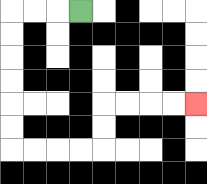{'start': '[3, 0]', 'end': '[8, 4]', 'path_directions': 'L,L,L,D,D,D,D,D,D,R,R,R,R,U,U,R,R,R,R', 'path_coordinates': '[[3, 0], [2, 0], [1, 0], [0, 0], [0, 1], [0, 2], [0, 3], [0, 4], [0, 5], [0, 6], [1, 6], [2, 6], [3, 6], [4, 6], [4, 5], [4, 4], [5, 4], [6, 4], [7, 4], [8, 4]]'}